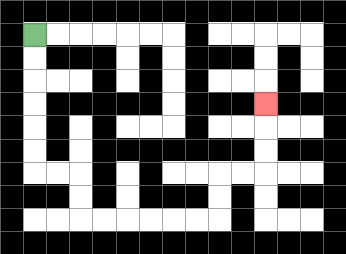{'start': '[1, 1]', 'end': '[11, 4]', 'path_directions': 'D,D,D,D,D,D,R,R,D,D,R,R,R,R,R,R,U,U,R,R,U,U,U', 'path_coordinates': '[[1, 1], [1, 2], [1, 3], [1, 4], [1, 5], [1, 6], [1, 7], [2, 7], [3, 7], [3, 8], [3, 9], [4, 9], [5, 9], [6, 9], [7, 9], [8, 9], [9, 9], [9, 8], [9, 7], [10, 7], [11, 7], [11, 6], [11, 5], [11, 4]]'}